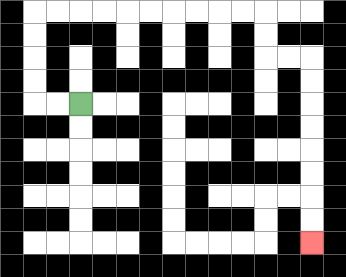{'start': '[3, 4]', 'end': '[13, 10]', 'path_directions': 'L,L,U,U,U,U,R,R,R,R,R,R,R,R,R,R,D,D,R,R,D,D,D,D,D,D,D,D', 'path_coordinates': '[[3, 4], [2, 4], [1, 4], [1, 3], [1, 2], [1, 1], [1, 0], [2, 0], [3, 0], [4, 0], [5, 0], [6, 0], [7, 0], [8, 0], [9, 0], [10, 0], [11, 0], [11, 1], [11, 2], [12, 2], [13, 2], [13, 3], [13, 4], [13, 5], [13, 6], [13, 7], [13, 8], [13, 9], [13, 10]]'}